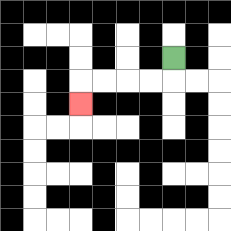{'start': '[7, 2]', 'end': '[3, 4]', 'path_directions': 'D,L,L,L,L,D', 'path_coordinates': '[[7, 2], [7, 3], [6, 3], [5, 3], [4, 3], [3, 3], [3, 4]]'}